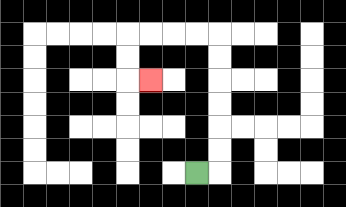{'start': '[8, 7]', 'end': '[6, 3]', 'path_directions': 'R,U,U,U,U,U,U,L,L,L,L,D,D,R', 'path_coordinates': '[[8, 7], [9, 7], [9, 6], [9, 5], [9, 4], [9, 3], [9, 2], [9, 1], [8, 1], [7, 1], [6, 1], [5, 1], [5, 2], [5, 3], [6, 3]]'}